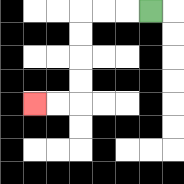{'start': '[6, 0]', 'end': '[1, 4]', 'path_directions': 'L,L,L,D,D,D,D,L,L', 'path_coordinates': '[[6, 0], [5, 0], [4, 0], [3, 0], [3, 1], [3, 2], [3, 3], [3, 4], [2, 4], [1, 4]]'}